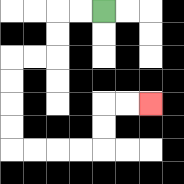{'start': '[4, 0]', 'end': '[6, 4]', 'path_directions': 'L,L,D,D,L,L,D,D,D,D,R,R,R,R,U,U,R,R', 'path_coordinates': '[[4, 0], [3, 0], [2, 0], [2, 1], [2, 2], [1, 2], [0, 2], [0, 3], [0, 4], [0, 5], [0, 6], [1, 6], [2, 6], [3, 6], [4, 6], [4, 5], [4, 4], [5, 4], [6, 4]]'}